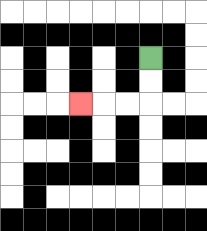{'start': '[6, 2]', 'end': '[3, 4]', 'path_directions': 'D,D,L,L,L', 'path_coordinates': '[[6, 2], [6, 3], [6, 4], [5, 4], [4, 4], [3, 4]]'}